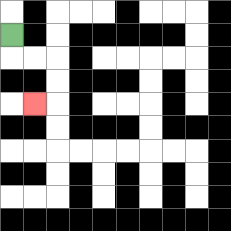{'start': '[0, 1]', 'end': '[1, 4]', 'path_directions': 'D,R,R,D,D,L', 'path_coordinates': '[[0, 1], [0, 2], [1, 2], [2, 2], [2, 3], [2, 4], [1, 4]]'}